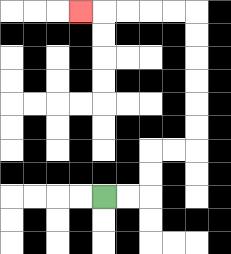{'start': '[4, 8]', 'end': '[3, 0]', 'path_directions': 'R,R,U,U,R,R,U,U,U,U,U,U,L,L,L,L,L', 'path_coordinates': '[[4, 8], [5, 8], [6, 8], [6, 7], [6, 6], [7, 6], [8, 6], [8, 5], [8, 4], [8, 3], [8, 2], [8, 1], [8, 0], [7, 0], [6, 0], [5, 0], [4, 0], [3, 0]]'}